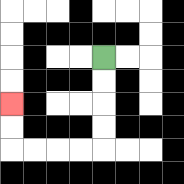{'start': '[4, 2]', 'end': '[0, 4]', 'path_directions': 'D,D,D,D,L,L,L,L,U,U', 'path_coordinates': '[[4, 2], [4, 3], [4, 4], [4, 5], [4, 6], [3, 6], [2, 6], [1, 6], [0, 6], [0, 5], [0, 4]]'}